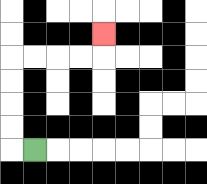{'start': '[1, 6]', 'end': '[4, 1]', 'path_directions': 'L,U,U,U,U,R,R,R,R,U', 'path_coordinates': '[[1, 6], [0, 6], [0, 5], [0, 4], [0, 3], [0, 2], [1, 2], [2, 2], [3, 2], [4, 2], [4, 1]]'}